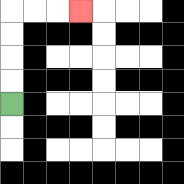{'start': '[0, 4]', 'end': '[3, 0]', 'path_directions': 'U,U,U,U,R,R,R', 'path_coordinates': '[[0, 4], [0, 3], [0, 2], [0, 1], [0, 0], [1, 0], [2, 0], [3, 0]]'}